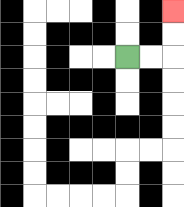{'start': '[5, 2]', 'end': '[7, 0]', 'path_directions': 'R,R,U,U', 'path_coordinates': '[[5, 2], [6, 2], [7, 2], [7, 1], [7, 0]]'}